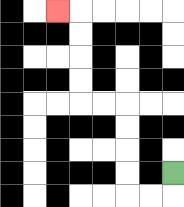{'start': '[7, 7]', 'end': '[2, 0]', 'path_directions': 'D,L,L,U,U,U,U,L,L,U,U,U,U,L', 'path_coordinates': '[[7, 7], [7, 8], [6, 8], [5, 8], [5, 7], [5, 6], [5, 5], [5, 4], [4, 4], [3, 4], [3, 3], [3, 2], [3, 1], [3, 0], [2, 0]]'}